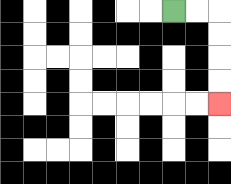{'start': '[7, 0]', 'end': '[9, 4]', 'path_directions': 'R,R,D,D,D,D', 'path_coordinates': '[[7, 0], [8, 0], [9, 0], [9, 1], [9, 2], [9, 3], [9, 4]]'}